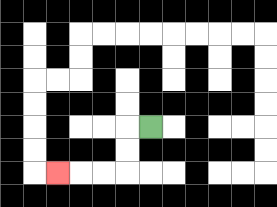{'start': '[6, 5]', 'end': '[2, 7]', 'path_directions': 'L,D,D,L,L,L', 'path_coordinates': '[[6, 5], [5, 5], [5, 6], [5, 7], [4, 7], [3, 7], [2, 7]]'}